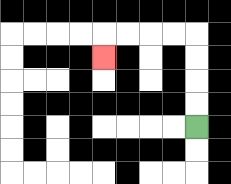{'start': '[8, 5]', 'end': '[4, 2]', 'path_directions': 'U,U,U,U,L,L,L,L,D', 'path_coordinates': '[[8, 5], [8, 4], [8, 3], [8, 2], [8, 1], [7, 1], [6, 1], [5, 1], [4, 1], [4, 2]]'}